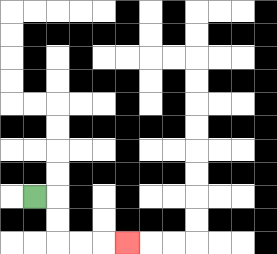{'start': '[1, 8]', 'end': '[5, 10]', 'path_directions': 'R,D,D,R,R,R', 'path_coordinates': '[[1, 8], [2, 8], [2, 9], [2, 10], [3, 10], [4, 10], [5, 10]]'}